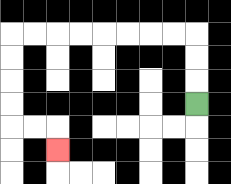{'start': '[8, 4]', 'end': '[2, 6]', 'path_directions': 'U,U,U,L,L,L,L,L,L,L,L,D,D,D,D,R,R,D', 'path_coordinates': '[[8, 4], [8, 3], [8, 2], [8, 1], [7, 1], [6, 1], [5, 1], [4, 1], [3, 1], [2, 1], [1, 1], [0, 1], [0, 2], [0, 3], [0, 4], [0, 5], [1, 5], [2, 5], [2, 6]]'}